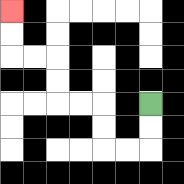{'start': '[6, 4]', 'end': '[0, 0]', 'path_directions': 'D,D,L,L,U,U,L,L,U,U,L,L,U,U', 'path_coordinates': '[[6, 4], [6, 5], [6, 6], [5, 6], [4, 6], [4, 5], [4, 4], [3, 4], [2, 4], [2, 3], [2, 2], [1, 2], [0, 2], [0, 1], [0, 0]]'}